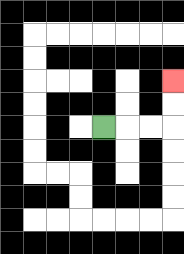{'start': '[4, 5]', 'end': '[7, 3]', 'path_directions': 'R,R,R,U,U', 'path_coordinates': '[[4, 5], [5, 5], [6, 5], [7, 5], [7, 4], [7, 3]]'}